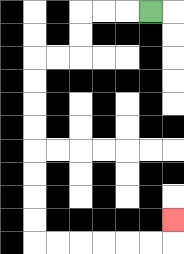{'start': '[6, 0]', 'end': '[7, 9]', 'path_directions': 'L,L,L,D,D,L,L,D,D,D,D,D,D,D,D,R,R,R,R,R,R,U', 'path_coordinates': '[[6, 0], [5, 0], [4, 0], [3, 0], [3, 1], [3, 2], [2, 2], [1, 2], [1, 3], [1, 4], [1, 5], [1, 6], [1, 7], [1, 8], [1, 9], [1, 10], [2, 10], [3, 10], [4, 10], [5, 10], [6, 10], [7, 10], [7, 9]]'}